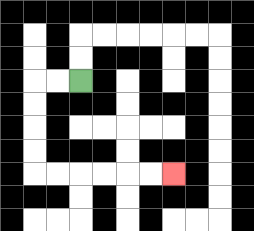{'start': '[3, 3]', 'end': '[7, 7]', 'path_directions': 'L,L,D,D,D,D,R,R,R,R,R,R', 'path_coordinates': '[[3, 3], [2, 3], [1, 3], [1, 4], [1, 5], [1, 6], [1, 7], [2, 7], [3, 7], [4, 7], [5, 7], [6, 7], [7, 7]]'}